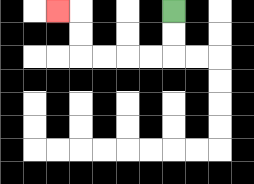{'start': '[7, 0]', 'end': '[2, 0]', 'path_directions': 'D,D,L,L,L,L,U,U,L', 'path_coordinates': '[[7, 0], [7, 1], [7, 2], [6, 2], [5, 2], [4, 2], [3, 2], [3, 1], [3, 0], [2, 0]]'}